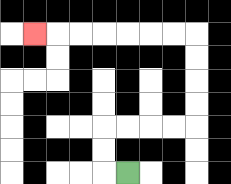{'start': '[5, 7]', 'end': '[1, 1]', 'path_directions': 'L,U,U,R,R,R,R,U,U,U,U,L,L,L,L,L,L,L', 'path_coordinates': '[[5, 7], [4, 7], [4, 6], [4, 5], [5, 5], [6, 5], [7, 5], [8, 5], [8, 4], [8, 3], [8, 2], [8, 1], [7, 1], [6, 1], [5, 1], [4, 1], [3, 1], [2, 1], [1, 1]]'}